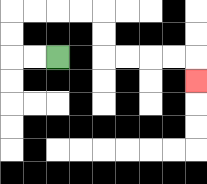{'start': '[2, 2]', 'end': '[8, 3]', 'path_directions': 'L,L,U,U,R,R,R,R,D,D,R,R,R,R,D', 'path_coordinates': '[[2, 2], [1, 2], [0, 2], [0, 1], [0, 0], [1, 0], [2, 0], [3, 0], [4, 0], [4, 1], [4, 2], [5, 2], [6, 2], [7, 2], [8, 2], [8, 3]]'}